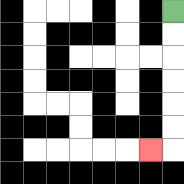{'start': '[7, 0]', 'end': '[6, 6]', 'path_directions': 'D,D,D,D,D,D,L', 'path_coordinates': '[[7, 0], [7, 1], [7, 2], [7, 3], [7, 4], [7, 5], [7, 6], [6, 6]]'}